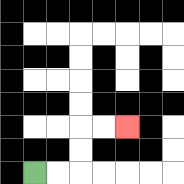{'start': '[1, 7]', 'end': '[5, 5]', 'path_directions': 'R,R,U,U,R,R', 'path_coordinates': '[[1, 7], [2, 7], [3, 7], [3, 6], [3, 5], [4, 5], [5, 5]]'}